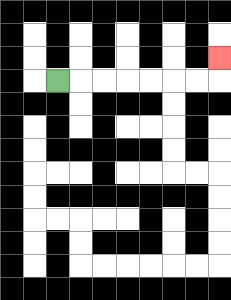{'start': '[2, 3]', 'end': '[9, 2]', 'path_directions': 'R,R,R,R,R,R,R,U', 'path_coordinates': '[[2, 3], [3, 3], [4, 3], [5, 3], [6, 3], [7, 3], [8, 3], [9, 3], [9, 2]]'}